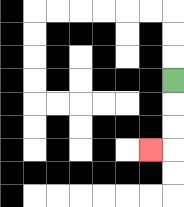{'start': '[7, 3]', 'end': '[6, 6]', 'path_directions': 'D,D,D,L', 'path_coordinates': '[[7, 3], [7, 4], [7, 5], [7, 6], [6, 6]]'}